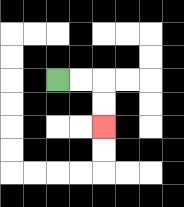{'start': '[2, 3]', 'end': '[4, 5]', 'path_directions': 'R,R,D,D', 'path_coordinates': '[[2, 3], [3, 3], [4, 3], [4, 4], [4, 5]]'}